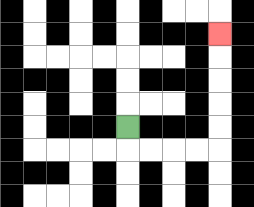{'start': '[5, 5]', 'end': '[9, 1]', 'path_directions': 'D,R,R,R,R,U,U,U,U,U', 'path_coordinates': '[[5, 5], [5, 6], [6, 6], [7, 6], [8, 6], [9, 6], [9, 5], [9, 4], [9, 3], [9, 2], [9, 1]]'}